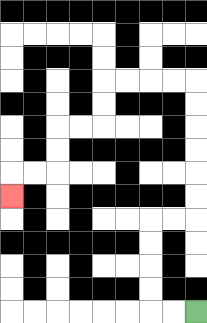{'start': '[8, 13]', 'end': '[0, 8]', 'path_directions': 'L,L,U,U,U,U,R,R,U,U,U,U,U,U,L,L,L,L,D,D,L,L,D,D,L,L,D', 'path_coordinates': '[[8, 13], [7, 13], [6, 13], [6, 12], [6, 11], [6, 10], [6, 9], [7, 9], [8, 9], [8, 8], [8, 7], [8, 6], [8, 5], [8, 4], [8, 3], [7, 3], [6, 3], [5, 3], [4, 3], [4, 4], [4, 5], [3, 5], [2, 5], [2, 6], [2, 7], [1, 7], [0, 7], [0, 8]]'}